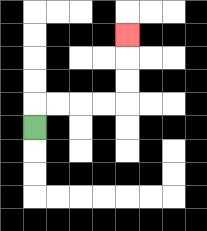{'start': '[1, 5]', 'end': '[5, 1]', 'path_directions': 'U,R,R,R,R,U,U,U', 'path_coordinates': '[[1, 5], [1, 4], [2, 4], [3, 4], [4, 4], [5, 4], [5, 3], [5, 2], [5, 1]]'}